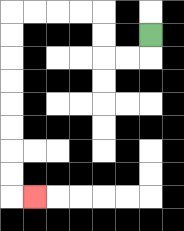{'start': '[6, 1]', 'end': '[1, 8]', 'path_directions': 'D,L,L,U,U,L,L,L,L,D,D,D,D,D,D,D,D,R', 'path_coordinates': '[[6, 1], [6, 2], [5, 2], [4, 2], [4, 1], [4, 0], [3, 0], [2, 0], [1, 0], [0, 0], [0, 1], [0, 2], [0, 3], [0, 4], [0, 5], [0, 6], [0, 7], [0, 8], [1, 8]]'}